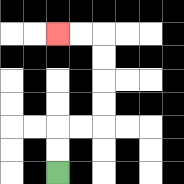{'start': '[2, 7]', 'end': '[2, 1]', 'path_directions': 'U,U,R,R,U,U,U,U,L,L', 'path_coordinates': '[[2, 7], [2, 6], [2, 5], [3, 5], [4, 5], [4, 4], [4, 3], [4, 2], [4, 1], [3, 1], [2, 1]]'}